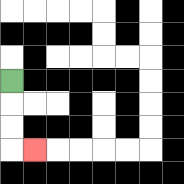{'start': '[0, 3]', 'end': '[1, 6]', 'path_directions': 'D,D,D,R', 'path_coordinates': '[[0, 3], [0, 4], [0, 5], [0, 6], [1, 6]]'}